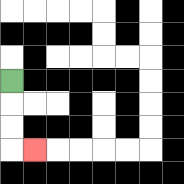{'start': '[0, 3]', 'end': '[1, 6]', 'path_directions': 'D,D,D,R', 'path_coordinates': '[[0, 3], [0, 4], [0, 5], [0, 6], [1, 6]]'}